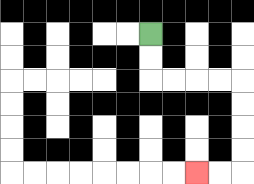{'start': '[6, 1]', 'end': '[8, 7]', 'path_directions': 'D,D,R,R,R,R,D,D,D,D,L,L', 'path_coordinates': '[[6, 1], [6, 2], [6, 3], [7, 3], [8, 3], [9, 3], [10, 3], [10, 4], [10, 5], [10, 6], [10, 7], [9, 7], [8, 7]]'}